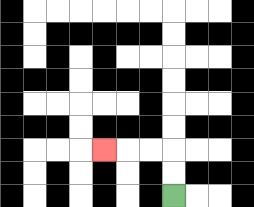{'start': '[7, 8]', 'end': '[4, 6]', 'path_directions': 'U,U,L,L,L', 'path_coordinates': '[[7, 8], [7, 7], [7, 6], [6, 6], [5, 6], [4, 6]]'}